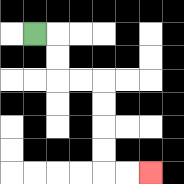{'start': '[1, 1]', 'end': '[6, 7]', 'path_directions': 'R,D,D,R,R,D,D,D,D,R,R', 'path_coordinates': '[[1, 1], [2, 1], [2, 2], [2, 3], [3, 3], [4, 3], [4, 4], [4, 5], [4, 6], [4, 7], [5, 7], [6, 7]]'}